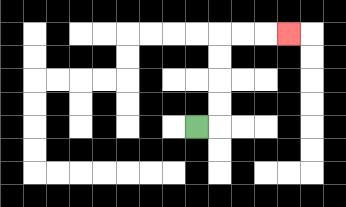{'start': '[8, 5]', 'end': '[12, 1]', 'path_directions': 'R,U,U,U,U,R,R,R', 'path_coordinates': '[[8, 5], [9, 5], [9, 4], [9, 3], [9, 2], [9, 1], [10, 1], [11, 1], [12, 1]]'}